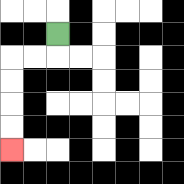{'start': '[2, 1]', 'end': '[0, 6]', 'path_directions': 'D,L,L,D,D,D,D', 'path_coordinates': '[[2, 1], [2, 2], [1, 2], [0, 2], [0, 3], [0, 4], [0, 5], [0, 6]]'}